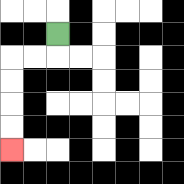{'start': '[2, 1]', 'end': '[0, 6]', 'path_directions': 'D,L,L,D,D,D,D', 'path_coordinates': '[[2, 1], [2, 2], [1, 2], [0, 2], [0, 3], [0, 4], [0, 5], [0, 6]]'}